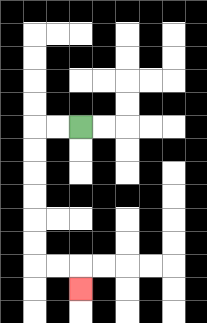{'start': '[3, 5]', 'end': '[3, 12]', 'path_directions': 'L,L,D,D,D,D,D,D,R,R,D', 'path_coordinates': '[[3, 5], [2, 5], [1, 5], [1, 6], [1, 7], [1, 8], [1, 9], [1, 10], [1, 11], [2, 11], [3, 11], [3, 12]]'}